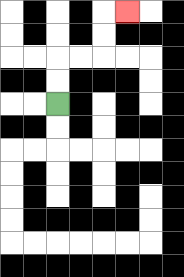{'start': '[2, 4]', 'end': '[5, 0]', 'path_directions': 'U,U,R,R,U,U,R', 'path_coordinates': '[[2, 4], [2, 3], [2, 2], [3, 2], [4, 2], [4, 1], [4, 0], [5, 0]]'}